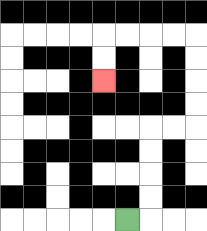{'start': '[5, 9]', 'end': '[4, 3]', 'path_directions': 'R,U,U,U,U,R,R,U,U,U,U,L,L,L,L,D,D', 'path_coordinates': '[[5, 9], [6, 9], [6, 8], [6, 7], [6, 6], [6, 5], [7, 5], [8, 5], [8, 4], [8, 3], [8, 2], [8, 1], [7, 1], [6, 1], [5, 1], [4, 1], [4, 2], [4, 3]]'}